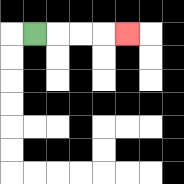{'start': '[1, 1]', 'end': '[5, 1]', 'path_directions': 'R,R,R,R', 'path_coordinates': '[[1, 1], [2, 1], [3, 1], [4, 1], [5, 1]]'}